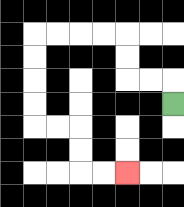{'start': '[7, 4]', 'end': '[5, 7]', 'path_directions': 'U,L,L,U,U,L,L,L,L,D,D,D,D,R,R,D,D,R,R', 'path_coordinates': '[[7, 4], [7, 3], [6, 3], [5, 3], [5, 2], [5, 1], [4, 1], [3, 1], [2, 1], [1, 1], [1, 2], [1, 3], [1, 4], [1, 5], [2, 5], [3, 5], [3, 6], [3, 7], [4, 7], [5, 7]]'}